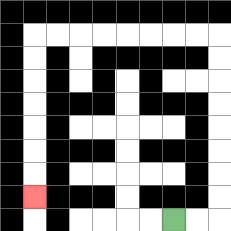{'start': '[7, 9]', 'end': '[1, 8]', 'path_directions': 'R,R,U,U,U,U,U,U,U,U,L,L,L,L,L,L,L,L,D,D,D,D,D,D,D', 'path_coordinates': '[[7, 9], [8, 9], [9, 9], [9, 8], [9, 7], [9, 6], [9, 5], [9, 4], [9, 3], [9, 2], [9, 1], [8, 1], [7, 1], [6, 1], [5, 1], [4, 1], [3, 1], [2, 1], [1, 1], [1, 2], [1, 3], [1, 4], [1, 5], [1, 6], [1, 7], [1, 8]]'}